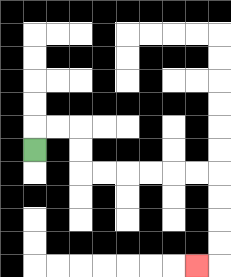{'start': '[1, 6]', 'end': '[8, 11]', 'path_directions': 'U,R,R,D,D,R,R,R,R,R,R,D,D,D,D,L', 'path_coordinates': '[[1, 6], [1, 5], [2, 5], [3, 5], [3, 6], [3, 7], [4, 7], [5, 7], [6, 7], [7, 7], [8, 7], [9, 7], [9, 8], [9, 9], [9, 10], [9, 11], [8, 11]]'}